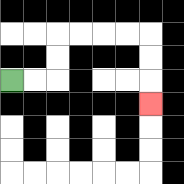{'start': '[0, 3]', 'end': '[6, 4]', 'path_directions': 'R,R,U,U,R,R,R,R,D,D,D', 'path_coordinates': '[[0, 3], [1, 3], [2, 3], [2, 2], [2, 1], [3, 1], [4, 1], [5, 1], [6, 1], [6, 2], [6, 3], [6, 4]]'}